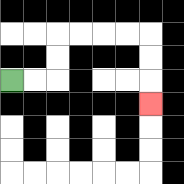{'start': '[0, 3]', 'end': '[6, 4]', 'path_directions': 'R,R,U,U,R,R,R,R,D,D,D', 'path_coordinates': '[[0, 3], [1, 3], [2, 3], [2, 2], [2, 1], [3, 1], [4, 1], [5, 1], [6, 1], [6, 2], [6, 3], [6, 4]]'}